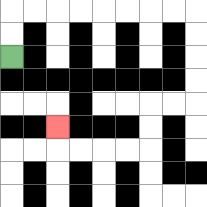{'start': '[0, 2]', 'end': '[2, 5]', 'path_directions': 'U,U,R,R,R,R,R,R,R,R,D,D,D,D,L,L,D,D,L,L,L,L,U', 'path_coordinates': '[[0, 2], [0, 1], [0, 0], [1, 0], [2, 0], [3, 0], [4, 0], [5, 0], [6, 0], [7, 0], [8, 0], [8, 1], [8, 2], [8, 3], [8, 4], [7, 4], [6, 4], [6, 5], [6, 6], [5, 6], [4, 6], [3, 6], [2, 6], [2, 5]]'}